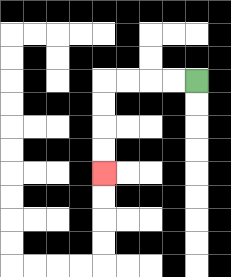{'start': '[8, 3]', 'end': '[4, 7]', 'path_directions': 'L,L,L,L,D,D,D,D', 'path_coordinates': '[[8, 3], [7, 3], [6, 3], [5, 3], [4, 3], [4, 4], [4, 5], [4, 6], [4, 7]]'}